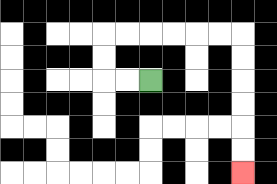{'start': '[6, 3]', 'end': '[10, 7]', 'path_directions': 'L,L,U,U,R,R,R,R,R,R,D,D,D,D,D,D', 'path_coordinates': '[[6, 3], [5, 3], [4, 3], [4, 2], [4, 1], [5, 1], [6, 1], [7, 1], [8, 1], [9, 1], [10, 1], [10, 2], [10, 3], [10, 4], [10, 5], [10, 6], [10, 7]]'}